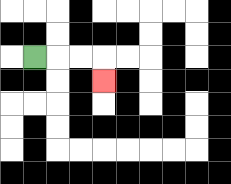{'start': '[1, 2]', 'end': '[4, 3]', 'path_directions': 'R,R,R,D', 'path_coordinates': '[[1, 2], [2, 2], [3, 2], [4, 2], [4, 3]]'}